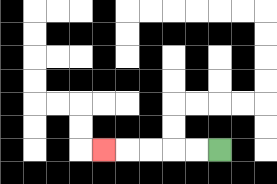{'start': '[9, 6]', 'end': '[4, 6]', 'path_directions': 'L,L,L,L,L', 'path_coordinates': '[[9, 6], [8, 6], [7, 6], [6, 6], [5, 6], [4, 6]]'}